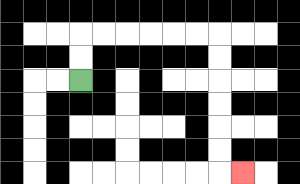{'start': '[3, 3]', 'end': '[10, 7]', 'path_directions': 'U,U,R,R,R,R,R,R,D,D,D,D,D,D,R', 'path_coordinates': '[[3, 3], [3, 2], [3, 1], [4, 1], [5, 1], [6, 1], [7, 1], [8, 1], [9, 1], [9, 2], [9, 3], [9, 4], [9, 5], [9, 6], [9, 7], [10, 7]]'}